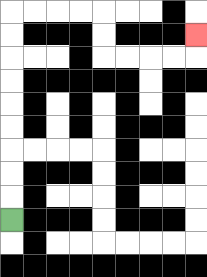{'start': '[0, 9]', 'end': '[8, 1]', 'path_directions': 'U,U,U,U,U,U,U,U,U,R,R,R,R,D,D,R,R,R,R,U', 'path_coordinates': '[[0, 9], [0, 8], [0, 7], [0, 6], [0, 5], [0, 4], [0, 3], [0, 2], [0, 1], [0, 0], [1, 0], [2, 0], [3, 0], [4, 0], [4, 1], [4, 2], [5, 2], [6, 2], [7, 2], [8, 2], [8, 1]]'}